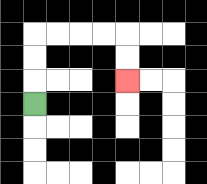{'start': '[1, 4]', 'end': '[5, 3]', 'path_directions': 'U,U,U,R,R,R,R,D,D', 'path_coordinates': '[[1, 4], [1, 3], [1, 2], [1, 1], [2, 1], [3, 1], [4, 1], [5, 1], [5, 2], [5, 3]]'}